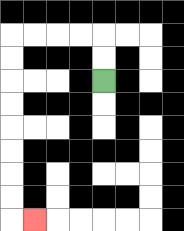{'start': '[4, 3]', 'end': '[1, 9]', 'path_directions': 'U,U,L,L,L,L,D,D,D,D,D,D,D,D,R', 'path_coordinates': '[[4, 3], [4, 2], [4, 1], [3, 1], [2, 1], [1, 1], [0, 1], [0, 2], [0, 3], [0, 4], [0, 5], [0, 6], [0, 7], [0, 8], [0, 9], [1, 9]]'}